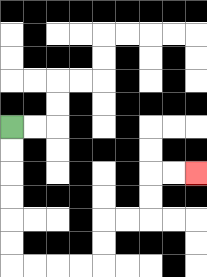{'start': '[0, 5]', 'end': '[8, 7]', 'path_directions': 'D,D,D,D,D,D,R,R,R,R,U,U,R,R,U,U,R,R', 'path_coordinates': '[[0, 5], [0, 6], [0, 7], [0, 8], [0, 9], [0, 10], [0, 11], [1, 11], [2, 11], [3, 11], [4, 11], [4, 10], [4, 9], [5, 9], [6, 9], [6, 8], [6, 7], [7, 7], [8, 7]]'}